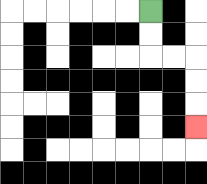{'start': '[6, 0]', 'end': '[8, 5]', 'path_directions': 'D,D,R,R,D,D,D', 'path_coordinates': '[[6, 0], [6, 1], [6, 2], [7, 2], [8, 2], [8, 3], [8, 4], [8, 5]]'}